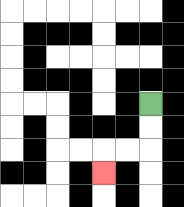{'start': '[6, 4]', 'end': '[4, 7]', 'path_directions': 'D,D,L,L,D', 'path_coordinates': '[[6, 4], [6, 5], [6, 6], [5, 6], [4, 6], [4, 7]]'}